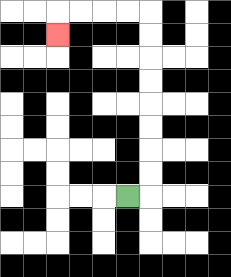{'start': '[5, 8]', 'end': '[2, 1]', 'path_directions': 'R,U,U,U,U,U,U,U,U,L,L,L,L,D', 'path_coordinates': '[[5, 8], [6, 8], [6, 7], [6, 6], [6, 5], [6, 4], [6, 3], [6, 2], [6, 1], [6, 0], [5, 0], [4, 0], [3, 0], [2, 0], [2, 1]]'}